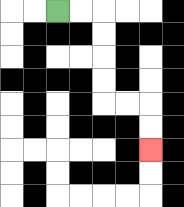{'start': '[2, 0]', 'end': '[6, 6]', 'path_directions': 'R,R,D,D,D,D,R,R,D,D', 'path_coordinates': '[[2, 0], [3, 0], [4, 0], [4, 1], [4, 2], [4, 3], [4, 4], [5, 4], [6, 4], [6, 5], [6, 6]]'}